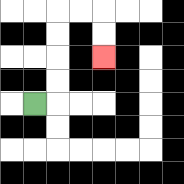{'start': '[1, 4]', 'end': '[4, 2]', 'path_directions': 'R,U,U,U,U,R,R,D,D', 'path_coordinates': '[[1, 4], [2, 4], [2, 3], [2, 2], [2, 1], [2, 0], [3, 0], [4, 0], [4, 1], [4, 2]]'}